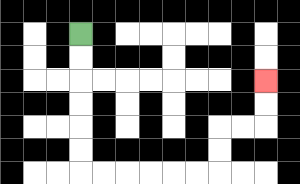{'start': '[3, 1]', 'end': '[11, 3]', 'path_directions': 'D,D,D,D,D,D,R,R,R,R,R,R,U,U,R,R,U,U', 'path_coordinates': '[[3, 1], [3, 2], [3, 3], [3, 4], [3, 5], [3, 6], [3, 7], [4, 7], [5, 7], [6, 7], [7, 7], [8, 7], [9, 7], [9, 6], [9, 5], [10, 5], [11, 5], [11, 4], [11, 3]]'}